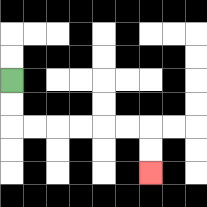{'start': '[0, 3]', 'end': '[6, 7]', 'path_directions': 'D,D,R,R,R,R,R,R,D,D', 'path_coordinates': '[[0, 3], [0, 4], [0, 5], [1, 5], [2, 5], [3, 5], [4, 5], [5, 5], [6, 5], [6, 6], [6, 7]]'}